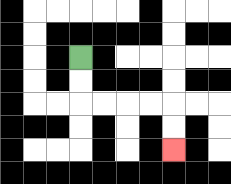{'start': '[3, 2]', 'end': '[7, 6]', 'path_directions': 'D,D,R,R,R,R,D,D', 'path_coordinates': '[[3, 2], [3, 3], [3, 4], [4, 4], [5, 4], [6, 4], [7, 4], [7, 5], [7, 6]]'}